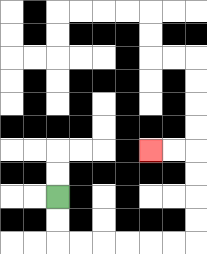{'start': '[2, 8]', 'end': '[6, 6]', 'path_directions': 'D,D,R,R,R,R,R,R,U,U,U,U,L,L', 'path_coordinates': '[[2, 8], [2, 9], [2, 10], [3, 10], [4, 10], [5, 10], [6, 10], [7, 10], [8, 10], [8, 9], [8, 8], [8, 7], [8, 6], [7, 6], [6, 6]]'}